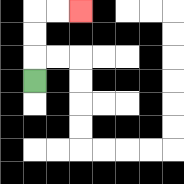{'start': '[1, 3]', 'end': '[3, 0]', 'path_directions': 'U,U,U,R,R', 'path_coordinates': '[[1, 3], [1, 2], [1, 1], [1, 0], [2, 0], [3, 0]]'}